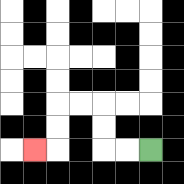{'start': '[6, 6]', 'end': '[1, 6]', 'path_directions': 'L,L,U,U,L,L,D,D,L', 'path_coordinates': '[[6, 6], [5, 6], [4, 6], [4, 5], [4, 4], [3, 4], [2, 4], [2, 5], [2, 6], [1, 6]]'}